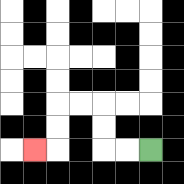{'start': '[6, 6]', 'end': '[1, 6]', 'path_directions': 'L,L,U,U,L,L,D,D,L', 'path_coordinates': '[[6, 6], [5, 6], [4, 6], [4, 5], [4, 4], [3, 4], [2, 4], [2, 5], [2, 6], [1, 6]]'}